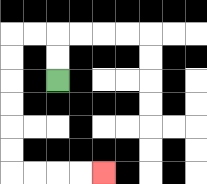{'start': '[2, 3]', 'end': '[4, 7]', 'path_directions': 'U,U,L,L,D,D,D,D,D,D,R,R,R,R', 'path_coordinates': '[[2, 3], [2, 2], [2, 1], [1, 1], [0, 1], [0, 2], [0, 3], [0, 4], [0, 5], [0, 6], [0, 7], [1, 7], [2, 7], [3, 7], [4, 7]]'}